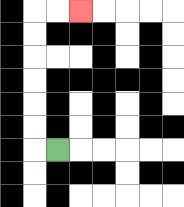{'start': '[2, 6]', 'end': '[3, 0]', 'path_directions': 'L,U,U,U,U,U,U,R,R', 'path_coordinates': '[[2, 6], [1, 6], [1, 5], [1, 4], [1, 3], [1, 2], [1, 1], [1, 0], [2, 0], [3, 0]]'}